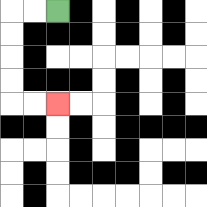{'start': '[2, 0]', 'end': '[2, 4]', 'path_directions': 'L,L,D,D,D,D,R,R', 'path_coordinates': '[[2, 0], [1, 0], [0, 0], [0, 1], [0, 2], [0, 3], [0, 4], [1, 4], [2, 4]]'}